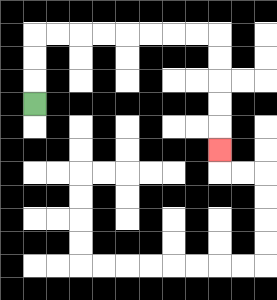{'start': '[1, 4]', 'end': '[9, 6]', 'path_directions': 'U,U,U,R,R,R,R,R,R,R,R,D,D,D,D,D', 'path_coordinates': '[[1, 4], [1, 3], [1, 2], [1, 1], [2, 1], [3, 1], [4, 1], [5, 1], [6, 1], [7, 1], [8, 1], [9, 1], [9, 2], [9, 3], [9, 4], [9, 5], [9, 6]]'}